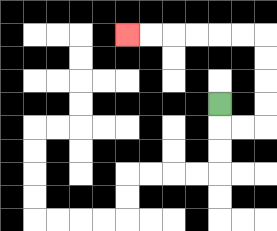{'start': '[9, 4]', 'end': '[5, 1]', 'path_directions': 'D,R,R,U,U,U,U,L,L,L,L,L,L', 'path_coordinates': '[[9, 4], [9, 5], [10, 5], [11, 5], [11, 4], [11, 3], [11, 2], [11, 1], [10, 1], [9, 1], [8, 1], [7, 1], [6, 1], [5, 1]]'}